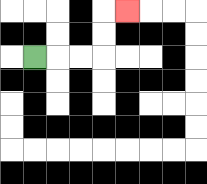{'start': '[1, 2]', 'end': '[5, 0]', 'path_directions': 'R,R,R,U,U,R', 'path_coordinates': '[[1, 2], [2, 2], [3, 2], [4, 2], [4, 1], [4, 0], [5, 0]]'}